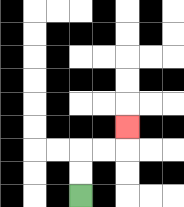{'start': '[3, 8]', 'end': '[5, 5]', 'path_directions': 'U,U,R,R,U', 'path_coordinates': '[[3, 8], [3, 7], [3, 6], [4, 6], [5, 6], [5, 5]]'}